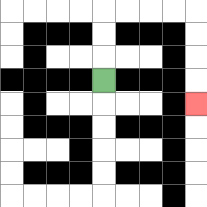{'start': '[4, 3]', 'end': '[8, 4]', 'path_directions': 'U,U,U,R,R,R,R,D,D,D,D', 'path_coordinates': '[[4, 3], [4, 2], [4, 1], [4, 0], [5, 0], [6, 0], [7, 0], [8, 0], [8, 1], [8, 2], [8, 3], [8, 4]]'}